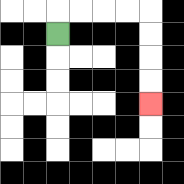{'start': '[2, 1]', 'end': '[6, 4]', 'path_directions': 'U,R,R,R,R,D,D,D,D', 'path_coordinates': '[[2, 1], [2, 0], [3, 0], [4, 0], [5, 0], [6, 0], [6, 1], [6, 2], [6, 3], [6, 4]]'}